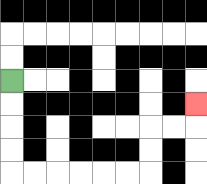{'start': '[0, 3]', 'end': '[8, 4]', 'path_directions': 'D,D,D,D,R,R,R,R,R,R,U,U,R,R,U', 'path_coordinates': '[[0, 3], [0, 4], [0, 5], [0, 6], [0, 7], [1, 7], [2, 7], [3, 7], [4, 7], [5, 7], [6, 7], [6, 6], [6, 5], [7, 5], [8, 5], [8, 4]]'}